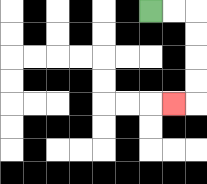{'start': '[6, 0]', 'end': '[7, 4]', 'path_directions': 'R,R,D,D,D,D,L', 'path_coordinates': '[[6, 0], [7, 0], [8, 0], [8, 1], [8, 2], [8, 3], [8, 4], [7, 4]]'}